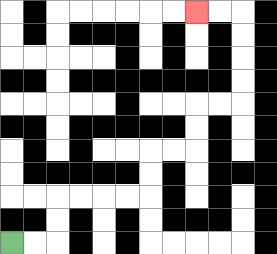{'start': '[0, 10]', 'end': '[8, 0]', 'path_directions': 'R,R,U,U,R,R,R,R,U,U,R,R,U,U,R,R,U,U,U,U,L,L', 'path_coordinates': '[[0, 10], [1, 10], [2, 10], [2, 9], [2, 8], [3, 8], [4, 8], [5, 8], [6, 8], [6, 7], [6, 6], [7, 6], [8, 6], [8, 5], [8, 4], [9, 4], [10, 4], [10, 3], [10, 2], [10, 1], [10, 0], [9, 0], [8, 0]]'}